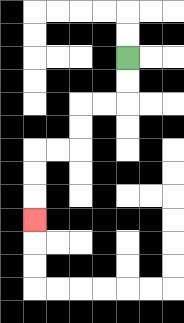{'start': '[5, 2]', 'end': '[1, 9]', 'path_directions': 'D,D,L,L,D,D,L,L,D,D,D', 'path_coordinates': '[[5, 2], [5, 3], [5, 4], [4, 4], [3, 4], [3, 5], [3, 6], [2, 6], [1, 6], [1, 7], [1, 8], [1, 9]]'}